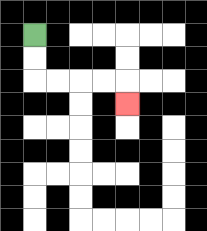{'start': '[1, 1]', 'end': '[5, 4]', 'path_directions': 'D,D,R,R,R,R,D', 'path_coordinates': '[[1, 1], [1, 2], [1, 3], [2, 3], [3, 3], [4, 3], [5, 3], [5, 4]]'}